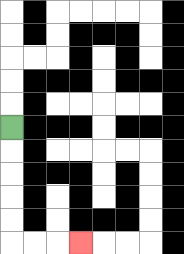{'start': '[0, 5]', 'end': '[3, 10]', 'path_directions': 'D,D,D,D,D,R,R,R', 'path_coordinates': '[[0, 5], [0, 6], [0, 7], [0, 8], [0, 9], [0, 10], [1, 10], [2, 10], [3, 10]]'}